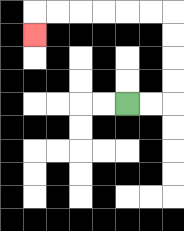{'start': '[5, 4]', 'end': '[1, 1]', 'path_directions': 'R,R,U,U,U,U,L,L,L,L,L,L,D', 'path_coordinates': '[[5, 4], [6, 4], [7, 4], [7, 3], [7, 2], [7, 1], [7, 0], [6, 0], [5, 0], [4, 0], [3, 0], [2, 0], [1, 0], [1, 1]]'}